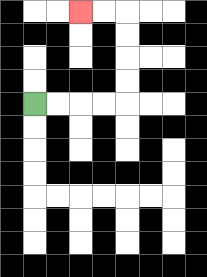{'start': '[1, 4]', 'end': '[3, 0]', 'path_directions': 'R,R,R,R,U,U,U,U,L,L', 'path_coordinates': '[[1, 4], [2, 4], [3, 4], [4, 4], [5, 4], [5, 3], [5, 2], [5, 1], [5, 0], [4, 0], [3, 0]]'}